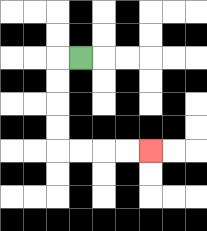{'start': '[3, 2]', 'end': '[6, 6]', 'path_directions': 'L,D,D,D,D,R,R,R,R', 'path_coordinates': '[[3, 2], [2, 2], [2, 3], [2, 4], [2, 5], [2, 6], [3, 6], [4, 6], [5, 6], [6, 6]]'}